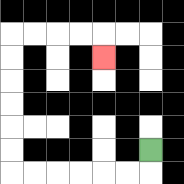{'start': '[6, 6]', 'end': '[4, 2]', 'path_directions': 'D,L,L,L,L,L,L,U,U,U,U,U,U,R,R,R,R,D', 'path_coordinates': '[[6, 6], [6, 7], [5, 7], [4, 7], [3, 7], [2, 7], [1, 7], [0, 7], [0, 6], [0, 5], [0, 4], [0, 3], [0, 2], [0, 1], [1, 1], [2, 1], [3, 1], [4, 1], [4, 2]]'}